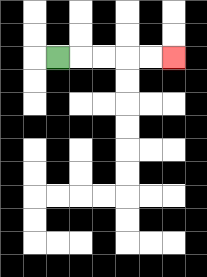{'start': '[2, 2]', 'end': '[7, 2]', 'path_directions': 'R,R,R,R,R', 'path_coordinates': '[[2, 2], [3, 2], [4, 2], [5, 2], [6, 2], [7, 2]]'}